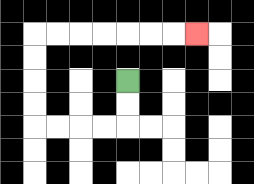{'start': '[5, 3]', 'end': '[8, 1]', 'path_directions': 'D,D,L,L,L,L,U,U,U,U,R,R,R,R,R,R,R', 'path_coordinates': '[[5, 3], [5, 4], [5, 5], [4, 5], [3, 5], [2, 5], [1, 5], [1, 4], [1, 3], [1, 2], [1, 1], [2, 1], [3, 1], [4, 1], [5, 1], [6, 1], [7, 1], [8, 1]]'}